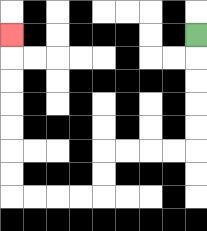{'start': '[8, 1]', 'end': '[0, 1]', 'path_directions': 'D,D,D,D,D,L,L,L,L,D,D,L,L,L,L,U,U,U,U,U,U,U', 'path_coordinates': '[[8, 1], [8, 2], [8, 3], [8, 4], [8, 5], [8, 6], [7, 6], [6, 6], [5, 6], [4, 6], [4, 7], [4, 8], [3, 8], [2, 8], [1, 8], [0, 8], [0, 7], [0, 6], [0, 5], [0, 4], [0, 3], [0, 2], [0, 1]]'}